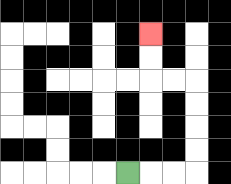{'start': '[5, 7]', 'end': '[6, 1]', 'path_directions': 'R,R,R,U,U,U,U,L,L,U,U', 'path_coordinates': '[[5, 7], [6, 7], [7, 7], [8, 7], [8, 6], [8, 5], [8, 4], [8, 3], [7, 3], [6, 3], [6, 2], [6, 1]]'}